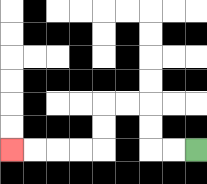{'start': '[8, 6]', 'end': '[0, 6]', 'path_directions': 'L,L,U,U,L,L,D,D,L,L,L,L', 'path_coordinates': '[[8, 6], [7, 6], [6, 6], [6, 5], [6, 4], [5, 4], [4, 4], [4, 5], [4, 6], [3, 6], [2, 6], [1, 6], [0, 6]]'}